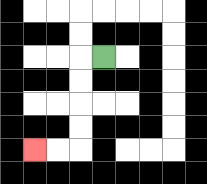{'start': '[4, 2]', 'end': '[1, 6]', 'path_directions': 'L,D,D,D,D,L,L', 'path_coordinates': '[[4, 2], [3, 2], [3, 3], [3, 4], [3, 5], [3, 6], [2, 6], [1, 6]]'}